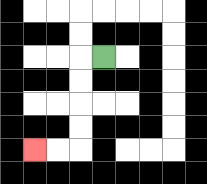{'start': '[4, 2]', 'end': '[1, 6]', 'path_directions': 'L,D,D,D,D,L,L', 'path_coordinates': '[[4, 2], [3, 2], [3, 3], [3, 4], [3, 5], [3, 6], [2, 6], [1, 6]]'}